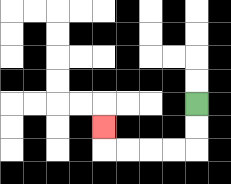{'start': '[8, 4]', 'end': '[4, 5]', 'path_directions': 'D,D,L,L,L,L,U', 'path_coordinates': '[[8, 4], [8, 5], [8, 6], [7, 6], [6, 6], [5, 6], [4, 6], [4, 5]]'}